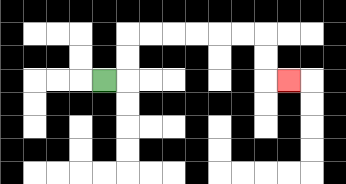{'start': '[4, 3]', 'end': '[12, 3]', 'path_directions': 'R,U,U,R,R,R,R,R,R,D,D,R', 'path_coordinates': '[[4, 3], [5, 3], [5, 2], [5, 1], [6, 1], [7, 1], [8, 1], [9, 1], [10, 1], [11, 1], [11, 2], [11, 3], [12, 3]]'}